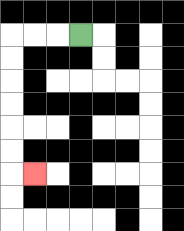{'start': '[3, 1]', 'end': '[1, 7]', 'path_directions': 'L,L,L,D,D,D,D,D,D,R', 'path_coordinates': '[[3, 1], [2, 1], [1, 1], [0, 1], [0, 2], [0, 3], [0, 4], [0, 5], [0, 6], [0, 7], [1, 7]]'}